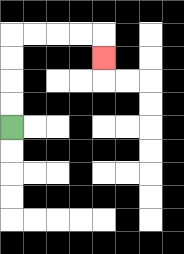{'start': '[0, 5]', 'end': '[4, 2]', 'path_directions': 'U,U,U,U,R,R,R,R,D', 'path_coordinates': '[[0, 5], [0, 4], [0, 3], [0, 2], [0, 1], [1, 1], [2, 1], [3, 1], [4, 1], [4, 2]]'}